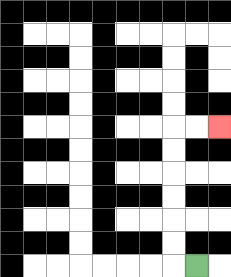{'start': '[8, 11]', 'end': '[9, 5]', 'path_directions': 'L,U,U,U,U,U,U,R,R', 'path_coordinates': '[[8, 11], [7, 11], [7, 10], [7, 9], [7, 8], [7, 7], [7, 6], [7, 5], [8, 5], [9, 5]]'}